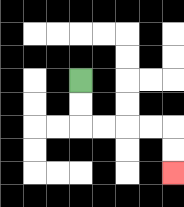{'start': '[3, 3]', 'end': '[7, 7]', 'path_directions': 'D,D,R,R,R,R,D,D', 'path_coordinates': '[[3, 3], [3, 4], [3, 5], [4, 5], [5, 5], [6, 5], [7, 5], [7, 6], [7, 7]]'}